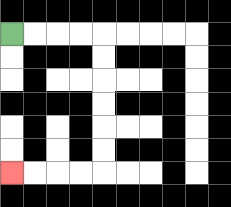{'start': '[0, 1]', 'end': '[0, 7]', 'path_directions': 'R,R,R,R,D,D,D,D,D,D,L,L,L,L', 'path_coordinates': '[[0, 1], [1, 1], [2, 1], [3, 1], [4, 1], [4, 2], [4, 3], [4, 4], [4, 5], [4, 6], [4, 7], [3, 7], [2, 7], [1, 7], [0, 7]]'}